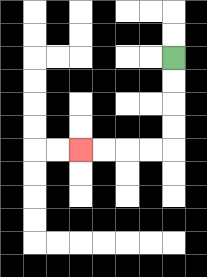{'start': '[7, 2]', 'end': '[3, 6]', 'path_directions': 'D,D,D,D,L,L,L,L', 'path_coordinates': '[[7, 2], [7, 3], [7, 4], [7, 5], [7, 6], [6, 6], [5, 6], [4, 6], [3, 6]]'}